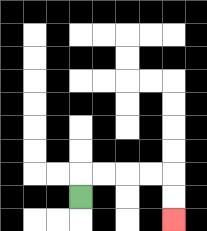{'start': '[3, 8]', 'end': '[7, 9]', 'path_directions': 'U,R,R,R,R,D,D', 'path_coordinates': '[[3, 8], [3, 7], [4, 7], [5, 7], [6, 7], [7, 7], [7, 8], [7, 9]]'}